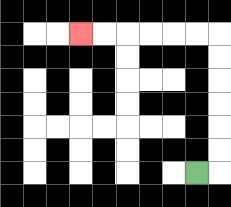{'start': '[8, 7]', 'end': '[3, 1]', 'path_directions': 'R,U,U,U,U,U,U,L,L,L,L,L,L', 'path_coordinates': '[[8, 7], [9, 7], [9, 6], [9, 5], [9, 4], [9, 3], [9, 2], [9, 1], [8, 1], [7, 1], [6, 1], [5, 1], [4, 1], [3, 1]]'}